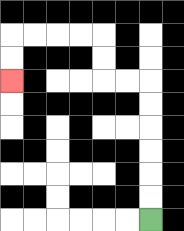{'start': '[6, 9]', 'end': '[0, 3]', 'path_directions': 'U,U,U,U,U,U,L,L,U,U,L,L,L,L,D,D', 'path_coordinates': '[[6, 9], [6, 8], [6, 7], [6, 6], [6, 5], [6, 4], [6, 3], [5, 3], [4, 3], [4, 2], [4, 1], [3, 1], [2, 1], [1, 1], [0, 1], [0, 2], [0, 3]]'}